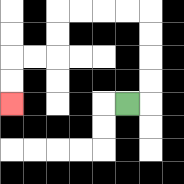{'start': '[5, 4]', 'end': '[0, 4]', 'path_directions': 'R,U,U,U,U,L,L,L,L,D,D,L,L,D,D', 'path_coordinates': '[[5, 4], [6, 4], [6, 3], [6, 2], [6, 1], [6, 0], [5, 0], [4, 0], [3, 0], [2, 0], [2, 1], [2, 2], [1, 2], [0, 2], [0, 3], [0, 4]]'}